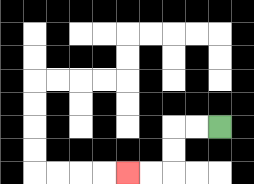{'start': '[9, 5]', 'end': '[5, 7]', 'path_directions': 'L,L,D,D,L,L', 'path_coordinates': '[[9, 5], [8, 5], [7, 5], [7, 6], [7, 7], [6, 7], [5, 7]]'}